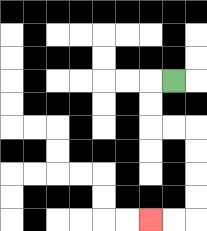{'start': '[7, 3]', 'end': '[6, 9]', 'path_directions': 'L,D,D,R,R,D,D,D,D,L,L', 'path_coordinates': '[[7, 3], [6, 3], [6, 4], [6, 5], [7, 5], [8, 5], [8, 6], [8, 7], [8, 8], [8, 9], [7, 9], [6, 9]]'}